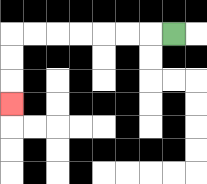{'start': '[7, 1]', 'end': '[0, 4]', 'path_directions': 'L,L,L,L,L,L,L,D,D,D', 'path_coordinates': '[[7, 1], [6, 1], [5, 1], [4, 1], [3, 1], [2, 1], [1, 1], [0, 1], [0, 2], [0, 3], [0, 4]]'}